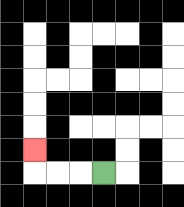{'start': '[4, 7]', 'end': '[1, 6]', 'path_directions': 'L,L,L,U', 'path_coordinates': '[[4, 7], [3, 7], [2, 7], [1, 7], [1, 6]]'}